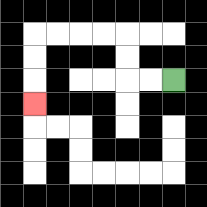{'start': '[7, 3]', 'end': '[1, 4]', 'path_directions': 'L,L,U,U,L,L,L,L,D,D,D', 'path_coordinates': '[[7, 3], [6, 3], [5, 3], [5, 2], [5, 1], [4, 1], [3, 1], [2, 1], [1, 1], [1, 2], [1, 3], [1, 4]]'}